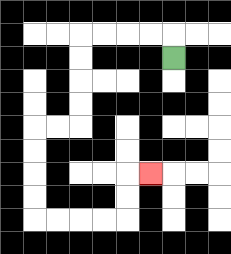{'start': '[7, 2]', 'end': '[6, 7]', 'path_directions': 'U,L,L,L,L,D,D,D,D,L,L,D,D,D,D,R,R,R,R,U,U,R', 'path_coordinates': '[[7, 2], [7, 1], [6, 1], [5, 1], [4, 1], [3, 1], [3, 2], [3, 3], [3, 4], [3, 5], [2, 5], [1, 5], [1, 6], [1, 7], [1, 8], [1, 9], [2, 9], [3, 9], [4, 9], [5, 9], [5, 8], [5, 7], [6, 7]]'}